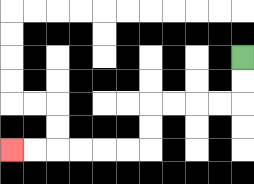{'start': '[10, 2]', 'end': '[0, 6]', 'path_directions': 'D,D,L,L,L,L,D,D,L,L,L,L,L,L', 'path_coordinates': '[[10, 2], [10, 3], [10, 4], [9, 4], [8, 4], [7, 4], [6, 4], [6, 5], [6, 6], [5, 6], [4, 6], [3, 6], [2, 6], [1, 6], [0, 6]]'}